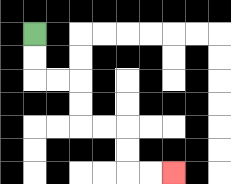{'start': '[1, 1]', 'end': '[7, 7]', 'path_directions': 'D,D,R,R,D,D,R,R,D,D,R,R', 'path_coordinates': '[[1, 1], [1, 2], [1, 3], [2, 3], [3, 3], [3, 4], [3, 5], [4, 5], [5, 5], [5, 6], [5, 7], [6, 7], [7, 7]]'}